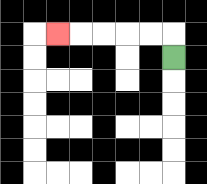{'start': '[7, 2]', 'end': '[2, 1]', 'path_directions': 'U,L,L,L,L,L', 'path_coordinates': '[[7, 2], [7, 1], [6, 1], [5, 1], [4, 1], [3, 1], [2, 1]]'}